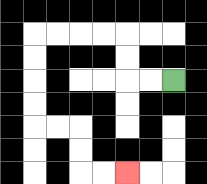{'start': '[7, 3]', 'end': '[5, 7]', 'path_directions': 'L,L,U,U,L,L,L,L,D,D,D,D,R,R,D,D,R,R', 'path_coordinates': '[[7, 3], [6, 3], [5, 3], [5, 2], [5, 1], [4, 1], [3, 1], [2, 1], [1, 1], [1, 2], [1, 3], [1, 4], [1, 5], [2, 5], [3, 5], [3, 6], [3, 7], [4, 7], [5, 7]]'}